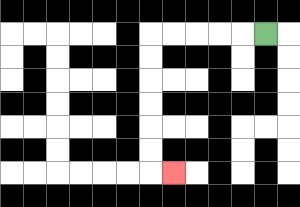{'start': '[11, 1]', 'end': '[7, 7]', 'path_directions': 'L,L,L,L,L,D,D,D,D,D,D,R', 'path_coordinates': '[[11, 1], [10, 1], [9, 1], [8, 1], [7, 1], [6, 1], [6, 2], [6, 3], [6, 4], [6, 5], [6, 6], [6, 7], [7, 7]]'}